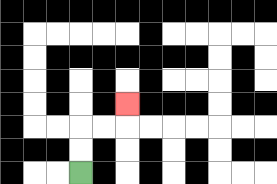{'start': '[3, 7]', 'end': '[5, 4]', 'path_directions': 'U,U,R,R,U', 'path_coordinates': '[[3, 7], [3, 6], [3, 5], [4, 5], [5, 5], [5, 4]]'}